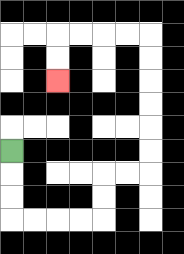{'start': '[0, 6]', 'end': '[2, 3]', 'path_directions': 'D,D,D,R,R,R,R,U,U,R,R,U,U,U,U,U,U,L,L,L,L,D,D', 'path_coordinates': '[[0, 6], [0, 7], [0, 8], [0, 9], [1, 9], [2, 9], [3, 9], [4, 9], [4, 8], [4, 7], [5, 7], [6, 7], [6, 6], [6, 5], [6, 4], [6, 3], [6, 2], [6, 1], [5, 1], [4, 1], [3, 1], [2, 1], [2, 2], [2, 3]]'}